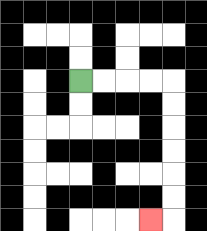{'start': '[3, 3]', 'end': '[6, 9]', 'path_directions': 'R,R,R,R,D,D,D,D,D,D,L', 'path_coordinates': '[[3, 3], [4, 3], [5, 3], [6, 3], [7, 3], [7, 4], [7, 5], [7, 6], [7, 7], [7, 8], [7, 9], [6, 9]]'}